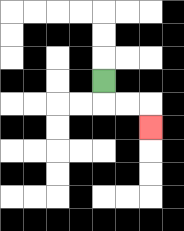{'start': '[4, 3]', 'end': '[6, 5]', 'path_directions': 'D,R,R,D', 'path_coordinates': '[[4, 3], [4, 4], [5, 4], [6, 4], [6, 5]]'}